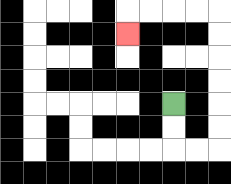{'start': '[7, 4]', 'end': '[5, 1]', 'path_directions': 'D,D,R,R,U,U,U,U,U,U,L,L,L,L,D', 'path_coordinates': '[[7, 4], [7, 5], [7, 6], [8, 6], [9, 6], [9, 5], [9, 4], [9, 3], [9, 2], [9, 1], [9, 0], [8, 0], [7, 0], [6, 0], [5, 0], [5, 1]]'}